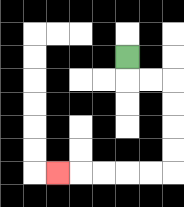{'start': '[5, 2]', 'end': '[2, 7]', 'path_directions': 'D,R,R,D,D,D,D,L,L,L,L,L', 'path_coordinates': '[[5, 2], [5, 3], [6, 3], [7, 3], [7, 4], [7, 5], [7, 6], [7, 7], [6, 7], [5, 7], [4, 7], [3, 7], [2, 7]]'}